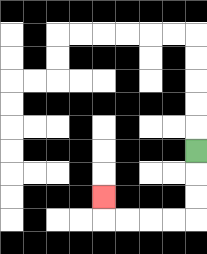{'start': '[8, 6]', 'end': '[4, 8]', 'path_directions': 'D,D,D,L,L,L,L,U', 'path_coordinates': '[[8, 6], [8, 7], [8, 8], [8, 9], [7, 9], [6, 9], [5, 9], [4, 9], [4, 8]]'}